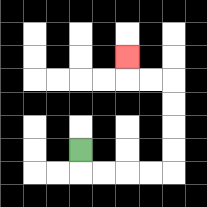{'start': '[3, 6]', 'end': '[5, 2]', 'path_directions': 'D,R,R,R,R,U,U,U,U,L,L,U', 'path_coordinates': '[[3, 6], [3, 7], [4, 7], [5, 7], [6, 7], [7, 7], [7, 6], [7, 5], [7, 4], [7, 3], [6, 3], [5, 3], [5, 2]]'}